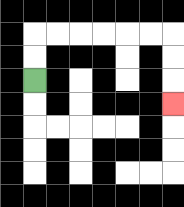{'start': '[1, 3]', 'end': '[7, 4]', 'path_directions': 'U,U,R,R,R,R,R,R,D,D,D', 'path_coordinates': '[[1, 3], [1, 2], [1, 1], [2, 1], [3, 1], [4, 1], [5, 1], [6, 1], [7, 1], [7, 2], [7, 3], [7, 4]]'}